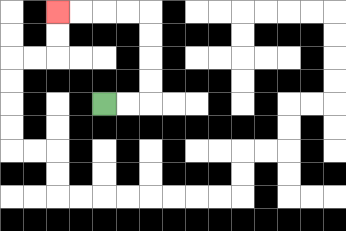{'start': '[4, 4]', 'end': '[2, 0]', 'path_directions': 'R,R,U,U,U,U,L,L,L,L', 'path_coordinates': '[[4, 4], [5, 4], [6, 4], [6, 3], [6, 2], [6, 1], [6, 0], [5, 0], [4, 0], [3, 0], [2, 0]]'}